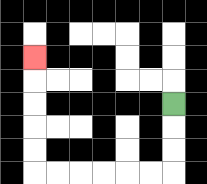{'start': '[7, 4]', 'end': '[1, 2]', 'path_directions': 'D,D,D,L,L,L,L,L,L,U,U,U,U,U', 'path_coordinates': '[[7, 4], [7, 5], [7, 6], [7, 7], [6, 7], [5, 7], [4, 7], [3, 7], [2, 7], [1, 7], [1, 6], [1, 5], [1, 4], [1, 3], [1, 2]]'}